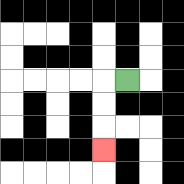{'start': '[5, 3]', 'end': '[4, 6]', 'path_directions': 'L,D,D,D', 'path_coordinates': '[[5, 3], [4, 3], [4, 4], [4, 5], [4, 6]]'}